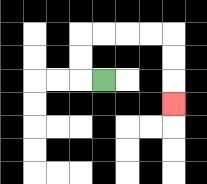{'start': '[4, 3]', 'end': '[7, 4]', 'path_directions': 'L,U,U,R,R,R,R,D,D,D', 'path_coordinates': '[[4, 3], [3, 3], [3, 2], [3, 1], [4, 1], [5, 1], [6, 1], [7, 1], [7, 2], [7, 3], [7, 4]]'}